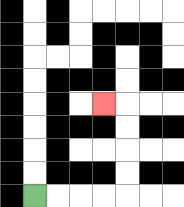{'start': '[1, 8]', 'end': '[4, 4]', 'path_directions': 'R,R,R,R,U,U,U,U,L', 'path_coordinates': '[[1, 8], [2, 8], [3, 8], [4, 8], [5, 8], [5, 7], [5, 6], [5, 5], [5, 4], [4, 4]]'}